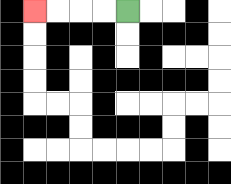{'start': '[5, 0]', 'end': '[1, 0]', 'path_directions': 'L,L,L,L', 'path_coordinates': '[[5, 0], [4, 0], [3, 0], [2, 0], [1, 0]]'}